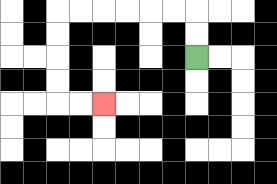{'start': '[8, 2]', 'end': '[4, 4]', 'path_directions': 'U,U,L,L,L,L,L,L,D,D,D,D,R,R', 'path_coordinates': '[[8, 2], [8, 1], [8, 0], [7, 0], [6, 0], [5, 0], [4, 0], [3, 0], [2, 0], [2, 1], [2, 2], [2, 3], [2, 4], [3, 4], [4, 4]]'}